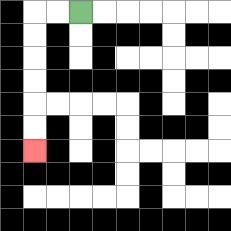{'start': '[3, 0]', 'end': '[1, 6]', 'path_directions': 'L,L,D,D,D,D,D,D', 'path_coordinates': '[[3, 0], [2, 0], [1, 0], [1, 1], [1, 2], [1, 3], [1, 4], [1, 5], [1, 6]]'}